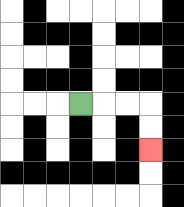{'start': '[3, 4]', 'end': '[6, 6]', 'path_directions': 'R,R,R,D,D', 'path_coordinates': '[[3, 4], [4, 4], [5, 4], [6, 4], [6, 5], [6, 6]]'}